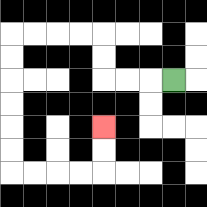{'start': '[7, 3]', 'end': '[4, 5]', 'path_directions': 'L,L,L,U,U,L,L,L,L,D,D,D,D,D,D,R,R,R,R,U,U', 'path_coordinates': '[[7, 3], [6, 3], [5, 3], [4, 3], [4, 2], [4, 1], [3, 1], [2, 1], [1, 1], [0, 1], [0, 2], [0, 3], [0, 4], [0, 5], [0, 6], [0, 7], [1, 7], [2, 7], [3, 7], [4, 7], [4, 6], [4, 5]]'}